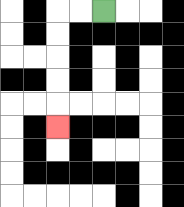{'start': '[4, 0]', 'end': '[2, 5]', 'path_directions': 'L,L,D,D,D,D,D', 'path_coordinates': '[[4, 0], [3, 0], [2, 0], [2, 1], [2, 2], [2, 3], [2, 4], [2, 5]]'}